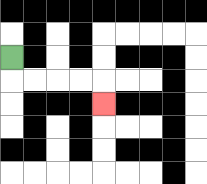{'start': '[0, 2]', 'end': '[4, 4]', 'path_directions': 'D,R,R,R,R,D', 'path_coordinates': '[[0, 2], [0, 3], [1, 3], [2, 3], [3, 3], [4, 3], [4, 4]]'}